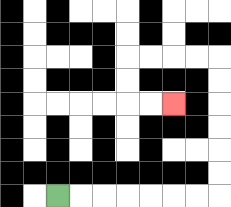{'start': '[2, 8]', 'end': '[7, 4]', 'path_directions': 'R,R,R,R,R,R,R,U,U,U,U,U,U,L,L,L,L,D,D,R,R', 'path_coordinates': '[[2, 8], [3, 8], [4, 8], [5, 8], [6, 8], [7, 8], [8, 8], [9, 8], [9, 7], [9, 6], [9, 5], [9, 4], [9, 3], [9, 2], [8, 2], [7, 2], [6, 2], [5, 2], [5, 3], [5, 4], [6, 4], [7, 4]]'}